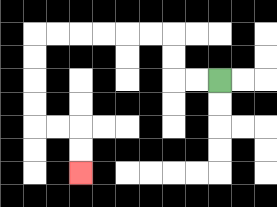{'start': '[9, 3]', 'end': '[3, 7]', 'path_directions': 'L,L,U,U,L,L,L,L,L,L,D,D,D,D,R,R,D,D', 'path_coordinates': '[[9, 3], [8, 3], [7, 3], [7, 2], [7, 1], [6, 1], [5, 1], [4, 1], [3, 1], [2, 1], [1, 1], [1, 2], [1, 3], [1, 4], [1, 5], [2, 5], [3, 5], [3, 6], [3, 7]]'}